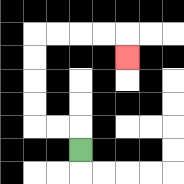{'start': '[3, 6]', 'end': '[5, 2]', 'path_directions': 'U,L,L,U,U,U,U,R,R,R,R,D', 'path_coordinates': '[[3, 6], [3, 5], [2, 5], [1, 5], [1, 4], [1, 3], [1, 2], [1, 1], [2, 1], [3, 1], [4, 1], [5, 1], [5, 2]]'}